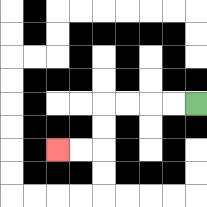{'start': '[8, 4]', 'end': '[2, 6]', 'path_directions': 'L,L,L,L,D,D,L,L', 'path_coordinates': '[[8, 4], [7, 4], [6, 4], [5, 4], [4, 4], [4, 5], [4, 6], [3, 6], [2, 6]]'}